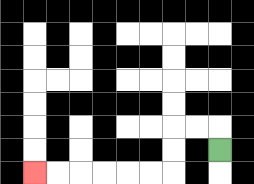{'start': '[9, 6]', 'end': '[1, 7]', 'path_directions': 'U,L,L,D,D,L,L,L,L,L,L', 'path_coordinates': '[[9, 6], [9, 5], [8, 5], [7, 5], [7, 6], [7, 7], [6, 7], [5, 7], [4, 7], [3, 7], [2, 7], [1, 7]]'}